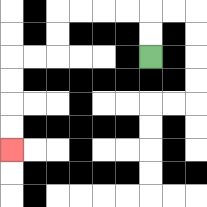{'start': '[6, 2]', 'end': '[0, 6]', 'path_directions': 'U,U,L,L,L,L,D,D,L,L,D,D,D,D', 'path_coordinates': '[[6, 2], [6, 1], [6, 0], [5, 0], [4, 0], [3, 0], [2, 0], [2, 1], [2, 2], [1, 2], [0, 2], [0, 3], [0, 4], [0, 5], [0, 6]]'}